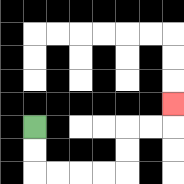{'start': '[1, 5]', 'end': '[7, 4]', 'path_directions': 'D,D,R,R,R,R,U,U,R,R,U', 'path_coordinates': '[[1, 5], [1, 6], [1, 7], [2, 7], [3, 7], [4, 7], [5, 7], [5, 6], [5, 5], [6, 5], [7, 5], [7, 4]]'}